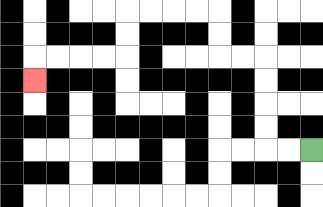{'start': '[13, 6]', 'end': '[1, 3]', 'path_directions': 'L,L,U,U,U,U,L,L,U,U,L,L,L,L,D,D,L,L,L,L,D', 'path_coordinates': '[[13, 6], [12, 6], [11, 6], [11, 5], [11, 4], [11, 3], [11, 2], [10, 2], [9, 2], [9, 1], [9, 0], [8, 0], [7, 0], [6, 0], [5, 0], [5, 1], [5, 2], [4, 2], [3, 2], [2, 2], [1, 2], [1, 3]]'}